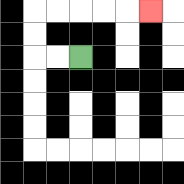{'start': '[3, 2]', 'end': '[6, 0]', 'path_directions': 'L,L,U,U,R,R,R,R,R', 'path_coordinates': '[[3, 2], [2, 2], [1, 2], [1, 1], [1, 0], [2, 0], [3, 0], [4, 0], [5, 0], [6, 0]]'}